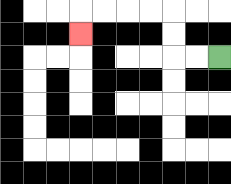{'start': '[9, 2]', 'end': '[3, 1]', 'path_directions': 'L,L,U,U,L,L,L,L,D', 'path_coordinates': '[[9, 2], [8, 2], [7, 2], [7, 1], [7, 0], [6, 0], [5, 0], [4, 0], [3, 0], [3, 1]]'}